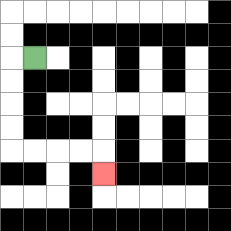{'start': '[1, 2]', 'end': '[4, 7]', 'path_directions': 'L,D,D,D,D,R,R,R,R,D', 'path_coordinates': '[[1, 2], [0, 2], [0, 3], [0, 4], [0, 5], [0, 6], [1, 6], [2, 6], [3, 6], [4, 6], [4, 7]]'}